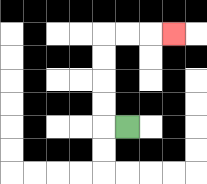{'start': '[5, 5]', 'end': '[7, 1]', 'path_directions': 'L,U,U,U,U,R,R,R', 'path_coordinates': '[[5, 5], [4, 5], [4, 4], [4, 3], [4, 2], [4, 1], [5, 1], [6, 1], [7, 1]]'}